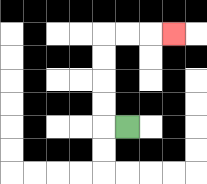{'start': '[5, 5]', 'end': '[7, 1]', 'path_directions': 'L,U,U,U,U,R,R,R', 'path_coordinates': '[[5, 5], [4, 5], [4, 4], [4, 3], [4, 2], [4, 1], [5, 1], [6, 1], [7, 1]]'}